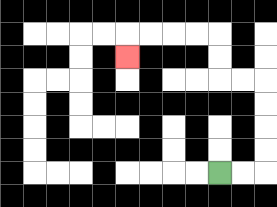{'start': '[9, 7]', 'end': '[5, 2]', 'path_directions': 'R,R,U,U,U,U,L,L,U,U,L,L,L,L,D', 'path_coordinates': '[[9, 7], [10, 7], [11, 7], [11, 6], [11, 5], [11, 4], [11, 3], [10, 3], [9, 3], [9, 2], [9, 1], [8, 1], [7, 1], [6, 1], [5, 1], [5, 2]]'}